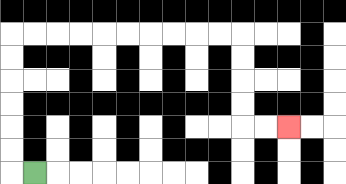{'start': '[1, 7]', 'end': '[12, 5]', 'path_directions': 'L,U,U,U,U,U,U,R,R,R,R,R,R,R,R,R,R,D,D,D,D,R,R', 'path_coordinates': '[[1, 7], [0, 7], [0, 6], [0, 5], [0, 4], [0, 3], [0, 2], [0, 1], [1, 1], [2, 1], [3, 1], [4, 1], [5, 1], [6, 1], [7, 1], [8, 1], [9, 1], [10, 1], [10, 2], [10, 3], [10, 4], [10, 5], [11, 5], [12, 5]]'}